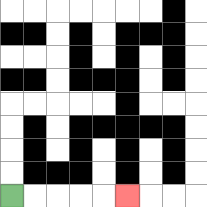{'start': '[0, 8]', 'end': '[5, 8]', 'path_directions': 'R,R,R,R,R', 'path_coordinates': '[[0, 8], [1, 8], [2, 8], [3, 8], [4, 8], [5, 8]]'}